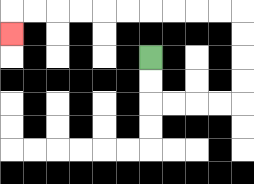{'start': '[6, 2]', 'end': '[0, 1]', 'path_directions': 'D,D,R,R,R,R,U,U,U,U,L,L,L,L,L,L,L,L,L,L,D', 'path_coordinates': '[[6, 2], [6, 3], [6, 4], [7, 4], [8, 4], [9, 4], [10, 4], [10, 3], [10, 2], [10, 1], [10, 0], [9, 0], [8, 0], [7, 0], [6, 0], [5, 0], [4, 0], [3, 0], [2, 0], [1, 0], [0, 0], [0, 1]]'}